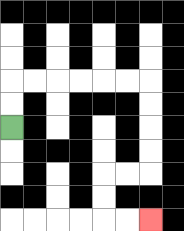{'start': '[0, 5]', 'end': '[6, 9]', 'path_directions': 'U,U,R,R,R,R,R,R,D,D,D,D,L,L,D,D,R,R', 'path_coordinates': '[[0, 5], [0, 4], [0, 3], [1, 3], [2, 3], [3, 3], [4, 3], [5, 3], [6, 3], [6, 4], [6, 5], [6, 6], [6, 7], [5, 7], [4, 7], [4, 8], [4, 9], [5, 9], [6, 9]]'}